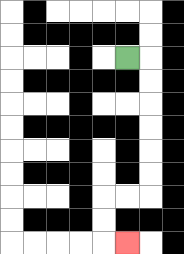{'start': '[5, 2]', 'end': '[5, 10]', 'path_directions': 'R,D,D,D,D,D,D,L,L,D,D,R', 'path_coordinates': '[[5, 2], [6, 2], [6, 3], [6, 4], [6, 5], [6, 6], [6, 7], [6, 8], [5, 8], [4, 8], [4, 9], [4, 10], [5, 10]]'}